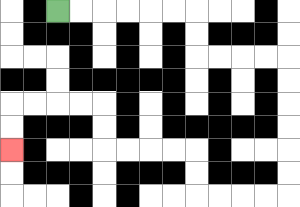{'start': '[2, 0]', 'end': '[0, 6]', 'path_directions': 'R,R,R,R,R,R,D,D,R,R,R,R,D,D,D,D,D,D,L,L,L,L,U,U,L,L,L,L,U,U,L,L,L,L,D,D', 'path_coordinates': '[[2, 0], [3, 0], [4, 0], [5, 0], [6, 0], [7, 0], [8, 0], [8, 1], [8, 2], [9, 2], [10, 2], [11, 2], [12, 2], [12, 3], [12, 4], [12, 5], [12, 6], [12, 7], [12, 8], [11, 8], [10, 8], [9, 8], [8, 8], [8, 7], [8, 6], [7, 6], [6, 6], [5, 6], [4, 6], [4, 5], [4, 4], [3, 4], [2, 4], [1, 4], [0, 4], [0, 5], [0, 6]]'}